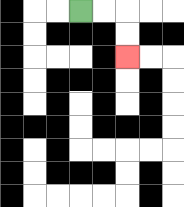{'start': '[3, 0]', 'end': '[5, 2]', 'path_directions': 'R,R,D,D', 'path_coordinates': '[[3, 0], [4, 0], [5, 0], [5, 1], [5, 2]]'}